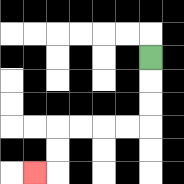{'start': '[6, 2]', 'end': '[1, 7]', 'path_directions': 'D,D,D,L,L,L,L,D,D,L', 'path_coordinates': '[[6, 2], [6, 3], [6, 4], [6, 5], [5, 5], [4, 5], [3, 5], [2, 5], [2, 6], [2, 7], [1, 7]]'}